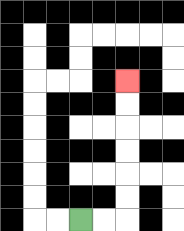{'start': '[3, 9]', 'end': '[5, 3]', 'path_directions': 'R,R,U,U,U,U,U,U', 'path_coordinates': '[[3, 9], [4, 9], [5, 9], [5, 8], [5, 7], [5, 6], [5, 5], [5, 4], [5, 3]]'}